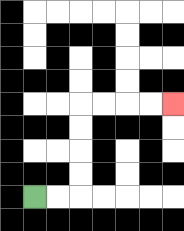{'start': '[1, 8]', 'end': '[7, 4]', 'path_directions': 'R,R,U,U,U,U,R,R,R,R', 'path_coordinates': '[[1, 8], [2, 8], [3, 8], [3, 7], [3, 6], [3, 5], [3, 4], [4, 4], [5, 4], [6, 4], [7, 4]]'}